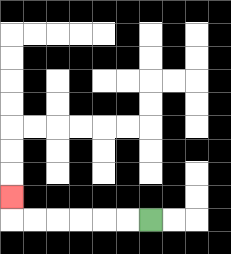{'start': '[6, 9]', 'end': '[0, 8]', 'path_directions': 'L,L,L,L,L,L,U', 'path_coordinates': '[[6, 9], [5, 9], [4, 9], [3, 9], [2, 9], [1, 9], [0, 9], [0, 8]]'}